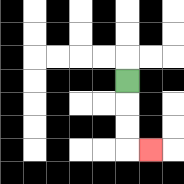{'start': '[5, 3]', 'end': '[6, 6]', 'path_directions': 'D,D,D,R', 'path_coordinates': '[[5, 3], [5, 4], [5, 5], [5, 6], [6, 6]]'}